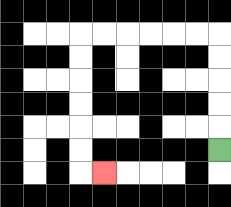{'start': '[9, 6]', 'end': '[4, 7]', 'path_directions': 'U,U,U,U,U,L,L,L,L,L,L,D,D,D,D,D,D,R', 'path_coordinates': '[[9, 6], [9, 5], [9, 4], [9, 3], [9, 2], [9, 1], [8, 1], [7, 1], [6, 1], [5, 1], [4, 1], [3, 1], [3, 2], [3, 3], [3, 4], [3, 5], [3, 6], [3, 7], [4, 7]]'}